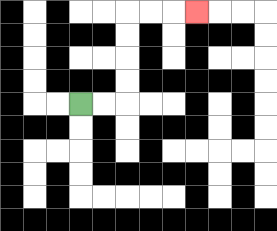{'start': '[3, 4]', 'end': '[8, 0]', 'path_directions': 'R,R,U,U,U,U,R,R,R', 'path_coordinates': '[[3, 4], [4, 4], [5, 4], [5, 3], [5, 2], [5, 1], [5, 0], [6, 0], [7, 0], [8, 0]]'}